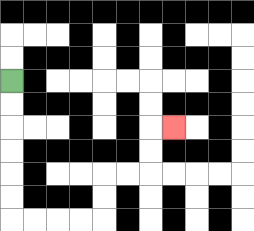{'start': '[0, 3]', 'end': '[7, 5]', 'path_directions': 'D,D,D,D,D,D,R,R,R,R,U,U,R,R,U,U,R', 'path_coordinates': '[[0, 3], [0, 4], [0, 5], [0, 6], [0, 7], [0, 8], [0, 9], [1, 9], [2, 9], [3, 9], [4, 9], [4, 8], [4, 7], [5, 7], [6, 7], [6, 6], [6, 5], [7, 5]]'}